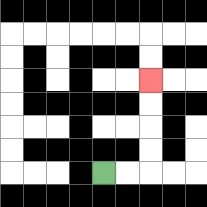{'start': '[4, 7]', 'end': '[6, 3]', 'path_directions': 'R,R,U,U,U,U', 'path_coordinates': '[[4, 7], [5, 7], [6, 7], [6, 6], [6, 5], [6, 4], [6, 3]]'}